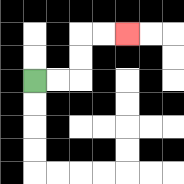{'start': '[1, 3]', 'end': '[5, 1]', 'path_directions': 'R,R,U,U,R,R', 'path_coordinates': '[[1, 3], [2, 3], [3, 3], [3, 2], [3, 1], [4, 1], [5, 1]]'}